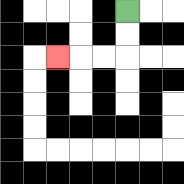{'start': '[5, 0]', 'end': '[2, 2]', 'path_directions': 'D,D,L,L,L', 'path_coordinates': '[[5, 0], [5, 1], [5, 2], [4, 2], [3, 2], [2, 2]]'}